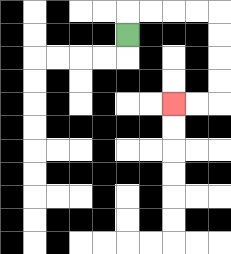{'start': '[5, 1]', 'end': '[7, 4]', 'path_directions': 'U,R,R,R,R,D,D,D,D,L,L', 'path_coordinates': '[[5, 1], [5, 0], [6, 0], [7, 0], [8, 0], [9, 0], [9, 1], [9, 2], [9, 3], [9, 4], [8, 4], [7, 4]]'}